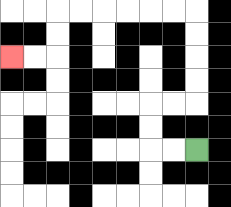{'start': '[8, 6]', 'end': '[0, 2]', 'path_directions': 'L,L,U,U,R,R,U,U,U,U,L,L,L,L,L,L,D,D,L,L', 'path_coordinates': '[[8, 6], [7, 6], [6, 6], [6, 5], [6, 4], [7, 4], [8, 4], [8, 3], [8, 2], [8, 1], [8, 0], [7, 0], [6, 0], [5, 0], [4, 0], [3, 0], [2, 0], [2, 1], [2, 2], [1, 2], [0, 2]]'}